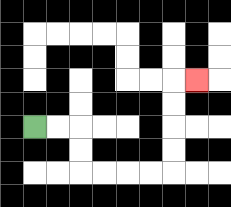{'start': '[1, 5]', 'end': '[8, 3]', 'path_directions': 'R,R,D,D,R,R,R,R,U,U,U,U,R', 'path_coordinates': '[[1, 5], [2, 5], [3, 5], [3, 6], [3, 7], [4, 7], [5, 7], [6, 7], [7, 7], [7, 6], [7, 5], [7, 4], [7, 3], [8, 3]]'}